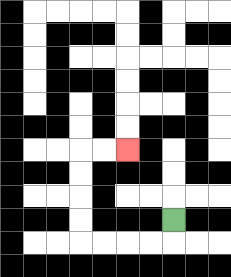{'start': '[7, 9]', 'end': '[5, 6]', 'path_directions': 'D,L,L,L,L,U,U,U,U,R,R', 'path_coordinates': '[[7, 9], [7, 10], [6, 10], [5, 10], [4, 10], [3, 10], [3, 9], [3, 8], [3, 7], [3, 6], [4, 6], [5, 6]]'}